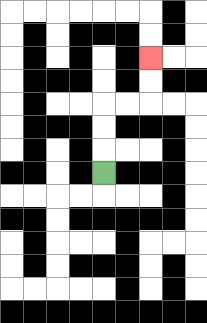{'start': '[4, 7]', 'end': '[6, 2]', 'path_directions': 'U,U,U,R,R,U,U', 'path_coordinates': '[[4, 7], [4, 6], [4, 5], [4, 4], [5, 4], [6, 4], [6, 3], [6, 2]]'}